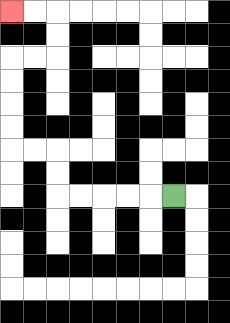{'start': '[7, 8]', 'end': '[0, 0]', 'path_directions': 'L,L,L,L,L,U,U,L,L,U,U,U,U,R,R,U,U,L,L', 'path_coordinates': '[[7, 8], [6, 8], [5, 8], [4, 8], [3, 8], [2, 8], [2, 7], [2, 6], [1, 6], [0, 6], [0, 5], [0, 4], [0, 3], [0, 2], [1, 2], [2, 2], [2, 1], [2, 0], [1, 0], [0, 0]]'}